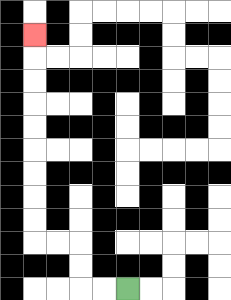{'start': '[5, 12]', 'end': '[1, 1]', 'path_directions': 'L,L,U,U,L,L,U,U,U,U,U,U,U,U,U', 'path_coordinates': '[[5, 12], [4, 12], [3, 12], [3, 11], [3, 10], [2, 10], [1, 10], [1, 9], [1, 8], [1, 7], [1, 6], [1, 5], [1, 4], [1, 3], [1, 2], [1, 1]]'}